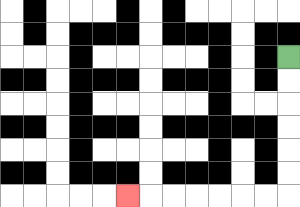{'start': '[12, 2]', 'end': '[5, 8]', 'path_directions': 'D,D,D,D,D,D,L,L,L,L,L,L,L', 'path_coordinates': '[[12, 2], [12, 3], [12, 4], [12, 5], [12, 6], [12, 7], [12, 8], [11, 8], [10, 8], [9, 8], [8, 8], [7, 8], [6, 8], [5, 8]]'}